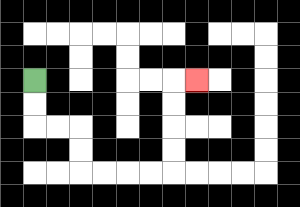{'start': '[1, 3]', 'end': '[8, 3]', 'path_directions': 'D,D,R,R,D,D,R,R,R,R,U,U,U,U,R', 'path_coordinates': '[[1, 3], [1, 4], [1, 5], [2, 5], [3, 5], [3, 6], [3, 7], [4, 7], [5, 7], [6, 7], [7, 7], [7, 6], [7, 5], [7, 4], [7, 3], [8, 3]]'}